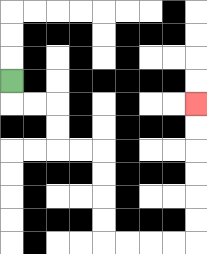{'start': '[0, 3]', 'end': '[8, 4]', 'path_directions': 'D,R,R,D,D,R,R,D,D,D,D,R,R,R,R,U,U,U,U,U,U', 'path_coordinates': '[[0, 3], [0, 4], [1, 4], [2, 4], [2, 5], [2, 6], [3, 6], [4, 6], [4, 7], [4, 8], [4, 9], [4, 10], [5, 10], [6, 10], [7, 10], [8, 10], [8, 9], [8, 8], [8, 7], [8, 6], [8, 5], [8, 4]]'}